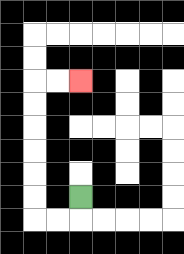{'start': '[3, 8]', 'end': '[3, 3]', 'path_directions': 'D,L,L,U,U,U,U,U,U,R,R', 'path_coordinates': '[[3, 8], [3, 9], [2, 9], [1, 9], [1, 8], [1, 7], [1, 6], [1, 5], [1, 4], [1, 3], [2, 3], [3, 3]]'}